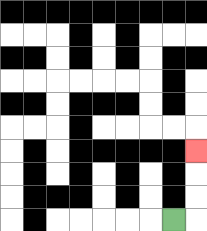{'start': '[7, 9]', 'end': '[8, 6]', 'path_directions': 'R,U,U,U', 'path_coordinates': '[[7, 9], [8, 9], [8, 8], [8, 7], [8, 6]]'}